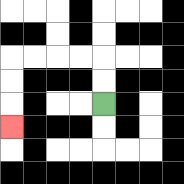{'start': '[4, 4]', 'end': '[0, 5]', 'path_directions': 'U,U,L,L,L,L,D,D,D', 'path_coordinates': '[[4, 4], [4, 3], [4, 2], [3, 2], [2, 2], [1, 2], [0, 2], [0, 3], [0, 4], [0, 5]]'}